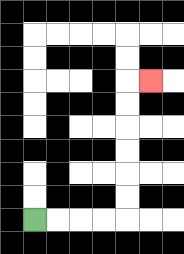{'start': '[1, 9]', 'end': '[6, 3]', 'path_directions': 'R,R,R,R,U,U,U,U,U,U,R', 'path_coordinates': '[[1, 9], [2, 9], [3, 9], [4, 9], [5, 9], [5, 8], [5, 7], [5, 6], [5, 5], [5, 4], [5, 3], [6, 3]]'}